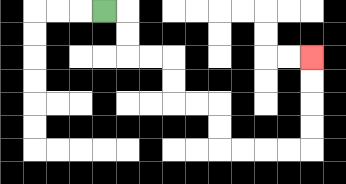{'start': '[4, 0]', 'end': '[13, 2]', 'path_directions': 'R,D,D,R,R,D,D,R,R,D,D,R,R,R,R,U,U,U,U', 'path_coordinates': '[[4, 0], [5, 0], [5, 1], [5, 2], [6, 2], [7, 2], [7, 3], [7, 4], [8, 4], [9, 4], [9, 5], [9, 6], [10, 6], [11, 6], [12, 6], [13, 6], [13, 5], [13, 4], [13, 3], [13, 2]]'}